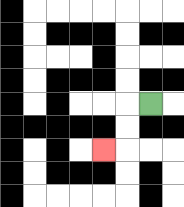{'start': '[6, 4]', 'end': '[4, 6]', 'path_directions': 'L,D,D,L', 'path_coordinates': '[[6, 4], [5, 4], [5, 5], [5, 6], [4, 6]]'}